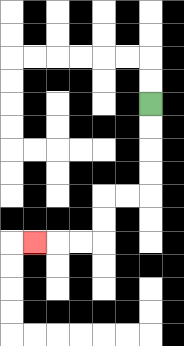{'start': '[6, 4]', 'end': '[1, 10]', 'path_directions': 'D,D,D,D,L,L,D,D,L,L,L', 'path_coordinates': '[[6, 4], [6, 5], [6, 6], [6, 7], [6, 8], [5, 8], [4, 8], [4, 9], [4, 10], [3, 10], [2, 10], [1, 10]]'}